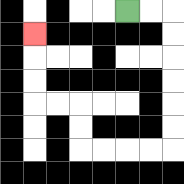{'start': '[5, 0]', 'end': '[1, 1]', 'path_directions': 'R,R,D,D,D,D,D,D,L,L,L,L,U,U,L,L,U,U,U', 'path_coordinates': '[[5, 0], [6, 0], [7, 0], [7, 1], [7, 2], [7, 3], [7, 4], [7, 5], [7, 6], [6, 6], [5, 6], [4, 6], [3, 6], [3, 5], [3, 4], [2, 4], [1, 4], [1, 3], [1, 2], [1, 1]]'}